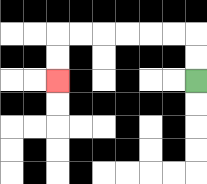{'start': '[8, 3]', 'end': '[2, 3]', 'path_directions': 'U,U,L,L,L,L,L,L,D,D', 'path_coordinates': '[[8, 3], [8, 2], [8, 1], [7, 1], [6, 1], [5, 1], [4, 1], [3, 1], [2, 1], [2, 2], [2, 3]]'}